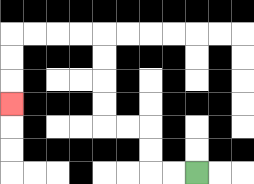{'start': '[8, 7]', 'end': '[0, 4]', 'path_directions': 'L,L,U,U,L,L,U,U,U,U,L,L,L,L,D,D,D', 'path_coordinates': '[[8, 7], [7, 7], [6, 7], [6, 6], [6, 5], [5, 5], [4, 5], [4, 4], [4, 3], [4, 2], [4, 1], [3, 1], [2, 1], [1, 1], [0, 1], [0, 2], [0, 3], [0, 4]]'}